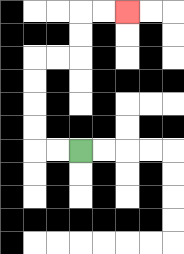{'start': '[3, 6]', 'end': '[5, 0]', 'path_directions': 'L,L,U,U,U,U,R,R,U,U,R,R', 'path_coordinates': '[[3, 6], [2, 6], [1, 6], [1, 5], [1, 4], [1, 3], [1, 2], [2, 2], [3, 2], [3, 1], [3, 0], [4, 0], [5, 0]]'}